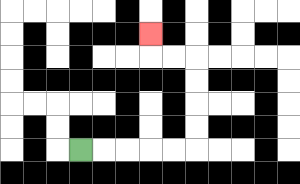{'start': '[3, 6]', 'end': '[6, 1]', 'path_directions': 'R,R,R,R,R,U,U,U,U,L,L,U', 'path_coordinates': '[[3, 6], [4, 6], [5, 6], [6, 6], [7, 6], [8, 6], [8, 5], [8, 4], [8, 3], [8, 2], [7, 2], [6, 2], [6, 1]]'}